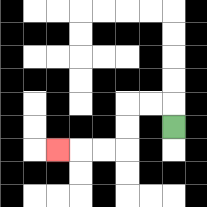{'start': '[7, 5]', 'end': '[2, 6]', 'path_directions': 'U,L,L,D,D,L,L,L', 'path_coordinates': '[[7, 5], [7, 4], [6, 4], [5, 4], [5, 5], [5, 6], [4, 6], [3, 6], [2, 6]]'}